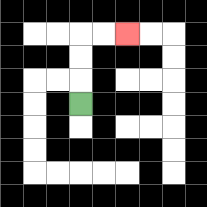{'start': '[3, 4]', 'end': '[5, 1]', 'path_directions': 'U,U,U,R,R', 'path_coordinates': '[[3, 4], [3, 3], [3, 2], [3, 1], [4, 1], [5, 1]]'}